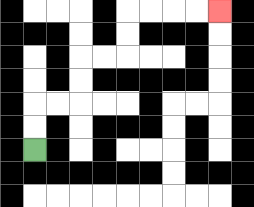{'start': '[1, 6]', 'end': '[9, 0]', 'path_directions': 'U,U,R,R,U,U,R,R,U,U,R,R,R,R', 'path_coordinates': '[[1, 6], [1, 5], [1, 4], [2, 4], [3, 4], [3, 3], [3, 2], [4, 2], [5, 2], [5, 1], [5, 0], [6, 0], [7, 0], [8, 0], [9, 0]]'}